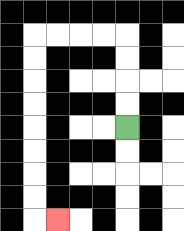{'start': '[5, 5]', 'end': '[2, 9]', 'path_directions': 'U,U,U,U,L,L,L,L,D,D,D,D,D,D,D,D,R', 'path_coordinates': '[[5, 5], [5, 4], [5, 3], [5, 2], [5, 1], [4, 1], [3, 1], [2, 1], [1, 1], [1, 2], [1, 3], [1, 4], [1, 5], [1, 6], [1, 7], [1, 8], [1, 9], [2, 9]]'}